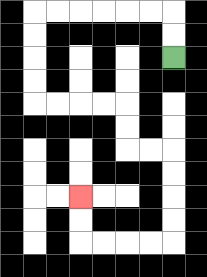{'start': '[7, 2]', 'end': '[3, 8]', 'path_directions': 'U,U,L,L,L,L,L,L,D,D,D,D,R,R,R,R,D,D,R,R,D,D,D,D,L,L,L,L,U,U', 'path_coordinates': '[[7, 2], [7, 1], [7, 0], [6, 0], [5, 0], [4, 0], [3, 0], [2, 0], [1, 0], [1, 1], [1, 2], [1, 3], [1, 4], [2, 4], [3, 4], [4, 4], [5, 4], [5, 5], [5, 6], [6, 6], [7, 6], [7, 7], [7, 8], [7, 9], [7, 10], [6, 10], [5, 10], [4, 10], [3, 10], [3, 9], [3, 8]]'}